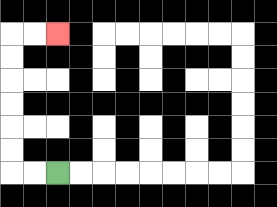{'start': '[2, 7]', 'end': '[2, 1]', 'path_directions': 'L,L,U,U,U,U,U,U,R,R', 'path_coordinates': '[[2, 7], [1, 7], [0, 7], [0, 6], [0, 5], [0, 4], [0, 3], [0, 2], [0, 1], [1, 1], [2, 1]]'}